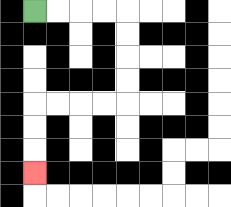{'start': '[1, 0]', 'end': '[1, 7]', 'path_directions': 'R,R,R,R,D,D,D,D,L,L,L,L,D,D,D', 'path_coordinates': '[[1, 0], [2, 0], [3, 0], [4, 0], [5, 0], [5, 1], [5, 2], [5, 3], [5, 4], [4, 4], [3, 4], [2, 4], [1, 4], [1, 5], [1, 6], [1, 7]]'}